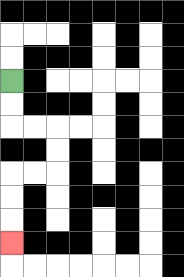{'start': '[0, 3]', 'end': '[0, 10]', 'path_directions': 'D,D,R,R,D,D,L,L,D,D,D', 'path_coordinates': '[[0, 3], [0, 4], [0, 5], [1, 5], [2, 5], [2, 6], [2, 7], [1, 7], [0, 7], [0, 8], [0, 9], [0, 10]]'}